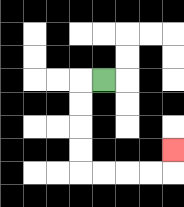{'start': '[4, 3]', 'end': '[7, 6]', 'path_directions': 'L,D,D,D,D,R,R,R,R,U', 'path_coordinates': '[[4, 3], [3, 3], [3, 4], [3, 5], [3, 6], [3, 7], [4, 7], [5, 7], [6, 7], [7, 7], [7, 6]]'}